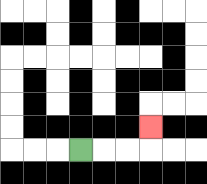{'start': '[3, 6]', 'end': '[6, 5]', 'path_directions': 'R,R,R,U', 'path_coordinates': '[[3, 6], [4, 6], [5, 6], [6, 6], [6, 5]]'}